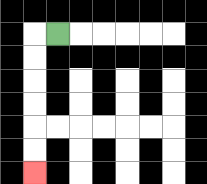{'start': '[2, 1]', 'end': '[1, 7]', 'path_directions': 'L,D,D,D,D,D,D', 'path_coordinates': '[[2, 1], [1, 1], [1, 2], [1, 3], [1, 4], [1, 5], [1, 6], [1, 7]]'}